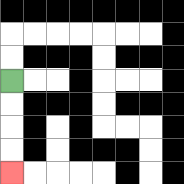{'start': '[0, 3]', 'end': '[0, 7]', 'path_directions': 'D,D,D,D', 'path_coordinates': '[[0, 3], [0, 4], [0, 5], [0, 6], [0, 7]]'}